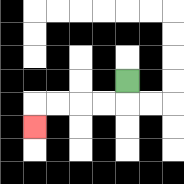{'start': '[5, 3]', 'end': '[1, 5]', 'path_directions': 'D,L,L,L,L,D', 'path_coordinates': '[[5, 3], [5, 4], [4, 4], [3, 4], [2, 4], [1, 4], [1, 5]]'}